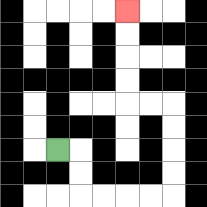{'start': '[2, 6]', 'end': '[5, 0]', 'path_directions': 'R,D,D,R,R,R,R,U,U,U,U,L,L,U,U,U,U', 'path_coordinates': '[[2, 6], [3, 6], [3, 7], [3, 8], [4, 8], [5, 8], [6, 8], [7, 8], [7, 7], [7, 6], [7, 5], [7, 4], [6, 4], [5, 4], [5, 3], [5, 2], [5, 1], [5, 0]]'}